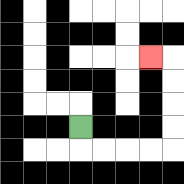{'start': '[3, 5]', 'end': '[6, 2]', 'path_directions': 'D,R,R,R,R,U,U,U,U,L', 'path_coordinates': '[[3, 5], [3, 6], [4, 6], [5, 6], [6, 6], [7, 6], [7, 5], [7, 4], [7, 3], [7, 2], [6, 2]]'}